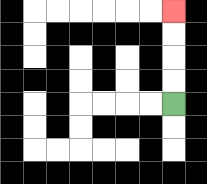{'start': '[7, 4]', 'end': '[7, 0]', 'path_directions': 'U,U,U,U', 'path_coordinates': '[[7, 4], [7, 3], [7, 2], [7, 1], [7, 0]]'}